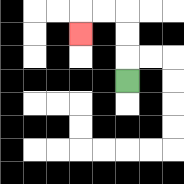{'start': '[5, 3]', 'end': '[3, 1]', 'path_directions': 'U,U,U,L,L,D', 'path_coordinates': '[[5, 3], [5, 2], [5, 1], [5, 0], [4, 0], [3, 0], [3, 1]]'}